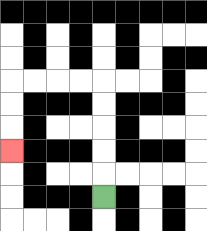{'start': '[4, 8]', 'end': '[0, 6]', 'path_directions': 'U,U,U,U,U,L,L,L,L,D,D,D', 'path_coordinates': '[[4, 8], [4, 7], [4, 6], [4, 5], [4, 4], [4, 3], [3, 3], [2, 3], [1, 3], [0, 3], [0, 4], [0, 5], [0, 6]]'}